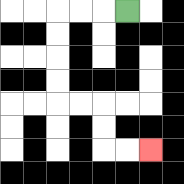{'start': '[5, 0]', 'end': '[6, 6]', 'path_directions': 'L,L,L,D,D,D,D,R,R,D,D,R,R', 'path_coordinates': '[[5, 0], [4, 0], [3, 0], [2, 0], [2, 1], [2, 2], [2, 3], [2, 4], [3, 4], [4, 4], [4, 5], [4, 6], [5, 6], [6, 6]]'}